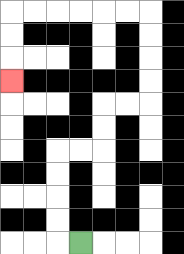{'start': '[3, 10]', 'end': '[0, 3]', 'path_directions': 'L,U,U,U,U,R,R,U,U,R,R,U,U,U,U,L,L,L,L,L,L,D,D,D', 'path_coordinates': '[[3, 10], [2, 10], [2, 9], [2, 8], [2, 7], [2, 6], [3, 6], [4, 6], [4, 5], [4, 4], [5, 4], [6, 4], [6, 3], [6, 2], [6, 1], [6, 0], [5, 0], [4, 0], [3, 0], [2, 0], [1, 0], [0, 0], [0, 1], [0, 2], [0, 3]]'}